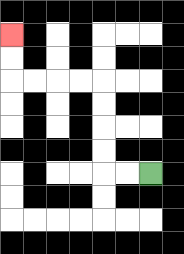{'start': '[6, 7]', 'end': '[0, 1]', 'path_directions': 'L,L,U,U,U,U,L,L,L,L,U,U', 'path_coordinates': '[[6, 7], [5, 7], [4, 7], [4, 6], [4, 5], [4, 4], [4, 3], [3, 3], [2, 3], [1, 3], [0, 3], [0, 2], [0, 1]]'}